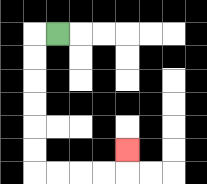{'start': '[2, 1]', 'end': '[5, 6]', 'path_directions': 'L,D,D,D,D,D,D,R,R,R,R,U', 'path_coordinates': '[[2, 1], [1, 1], [1, 2], [1, 3], [1, 4], [1, 5], [1, 6], [1, 7], [2, 7], [3, 7], [4, 7], [5, 7], [5, 6]]'}